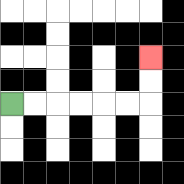{'start': '[0, 4]', 'end': '[6, 2]', 'path_directions': 'R,R,R,R,R,R,U,U', 'path_coordinates': '[[0, 4], [1, 4], [2, 4], [3, 4], [4, 4], [5, 4], [6, 4], [6, 3], [6, 2]]'}